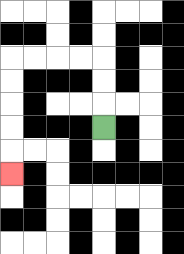{'start': '[4, 5]', 'end': '[0, 7]', 'path_directions': 'U,U,U,L,L,L,L,D,D,D,D,D', 'path_coordinates': '[[4, 5], [4, 4], [4, 3], [4, 2], [3, 2], [2, 2], [1, 2], [0, 2], [0, 3], [0, 4], [0, 5], [0, 6], [0, 7]]'}